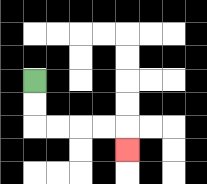{'start': '[1, 3]', 'end': '[5, 6]', 'path_directions': 'D,D,R,R,R,R,D', 'path_coordinates': '[[1, 3], [1, 4], [1, 5], [2, 5], [3, 5], [4, 5], [5, 5], [5, 6]]'}